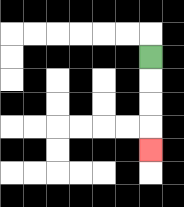{'start': '[6, 2]', 'end': '[6, 6]', 'path_directions': 'D,D,D,D', 'path_coordinates': '[[6, 2], [6, 3], [6, 4], [6, 5], [6, 6]]'}